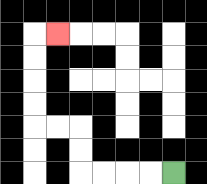{'start': '[7, 7]', 'end': '[2, 1]', 'path_directions': 'L,L,L,L,U,U,L,L,U,U,U,U,R', 'path_coordinates': '[[7, 7], [6, 7], [5, 7], [4, 7], [3, 7], [3, 6], [3, 5], [2, 5], [1, 5], [1, 4], [1, 3], [1, 2], [1, 1], [2, 1]]'}